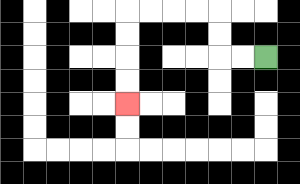{'start': '[11, 2]', 'end': '[5, 4]', 'path_directions': 'L,L,U,U,L,L,L,L,D,D,D,D', 'path_coordinates': '[[11, 2], [10, 2], [9, 2], [9, 1], [9, 0], [8, 0], [7, 0], [6, 0], [5, 0], [5, 1], [5, 2], [5, 3], [5, 4]]'}